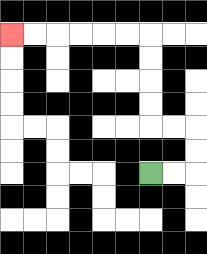{'start': '[6, 7]', 'end': '[0, 1]', 'path_directions': 'R,R,U,U,L,L,U,U,U,U,L,L,L,L,L,L', 'path_coordinates': '[[6, 7], [7, 7], [8, 7], [8, 6], [8, 5], [7, 5], [6, 5], [6, 4], [6, 3], [6, 2], [6, 1], [5, 1], [4, 1], [3, 1], [2, 1], [1, 1], [0, 1]]'}